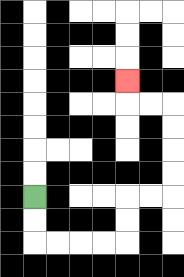{'start': '[1, 8]', 'end': '[5, 3]', 'path_directions': 'D,D,R,R,R,R,U,U,R,R,U,U,U,U,L,L,U', 'path_coordinates': '[[1, 8], [1, 9], [1, 10], [2, 10], [3, 10], [4, 10], [5, 10], [5, 9], [5, 8], [6, 8], [7, 8], [7, 7], [7, 6], [7, 5], [7, 4], [6, 4], [5, 4], [5, 3]]'}